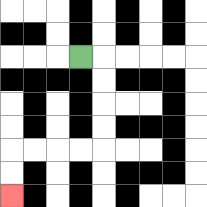{'start': '[3, 2]', 'end': '[0, 8]', 'path_directions': 'R,D,D,D,D,L,L,L,L,D,D', 'path_coordinates': '[[3, 2], [4, 2], [4, 3], [4, 4], [4, 5], [4, 6], [3, 6], [2, 6], [1, 6], [0, 6], [0, 7], [0, 8]]'}